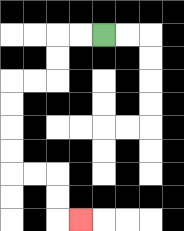{'start': '[4, 1]', 'end': '[3, 9]', 'path_directions': 'L,L,D,D,L,L,D,D,D,D,R,R,D,D,R', 'path_coordinates': '[[4, 1], [3, 1], [2, 1], [2, 2], [2, 3], [1, 3], [0, 3], [0, 4], [0, 5], [0, 6], [0, 7], [1, 7], [2, 7], [2, 8], [2, 9], [3, 9]]'}